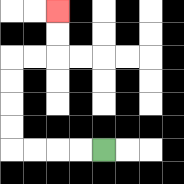{'start': '[4, 6]', 'end': '[2, 0]', 'path_directions': 'L,L,L,L,U,U,U,U,R,R,U,U', 'path_coordinates': '[[4, 6], [3, 6], [2, 6], [1, 6], [0, 6], [0, 5], [0, 4], [0, 3], [0, 2], [1, 2], [2, 2], [2, 1], [2, 0]]'}